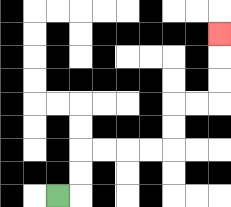{'start': '[2, 8]', 'end': '[9, 1]', 'path_directions': 'R,U,U,R,R,R,R,U,U,R,R,U,U,U', 'path_coordinates': '[[2, 8], [3, 8], [3, 7], [3, 6], [4, 6], [5, 6], [6, 6], [7, 6], [7, 5], [7, 4], [8, 4], [9, 4], [9, 3], [9, 2], [9, 1]]'}